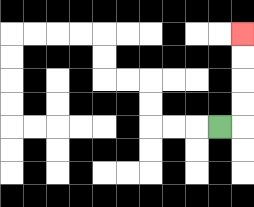{'start': '[9, 5]', 'end': '[10, 1]', 'path_directions': 'R,U,U,U,U', 'path_coordinates': '[[9, 5], [10, 5], [10, 4], [10, 3], [10, 2], [10, 1]]'}